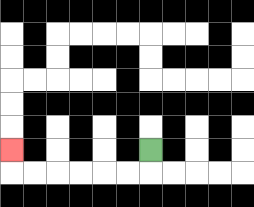{'start': '[6, 6]', 'end': '[0, 6]', 'path_directions': 'D,L,L,L,L,L,L,U', 'path_coordinates': '[[6, 6], [6, 7], [5, 7], [4, 7], [3, 7], [2, 7], [1, 7], [0, 7], [0, 6]]'}